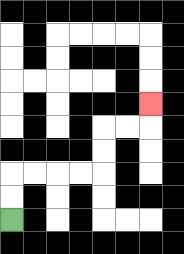{'start': '[0, 9]', 'end': '[6, 4]', 'path_directions': 'U,U,R,R,R,R,U,U,R,R,U', 'path_coordinates': '[[0, 9], [0, 8], [0, 7], [1, 7], [2, 7], [3, 7], [4, 7], [4, 6], [4, 5], [5, 5], [6, 5], [6, 4]]'}